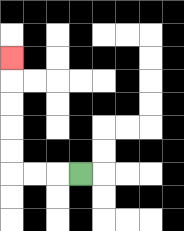{'start': '[3, 7]', 'end': '[0, 2]', 'path_directions': 'L,L,L,U,U,U,U,U', 'path_coordinates': '[[3, 7], [2, 7], [1, 7], [0, 7], [0, 6], [0, 5], [0, 4], [0, 3], [0, 2]]'}